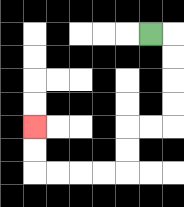{'start': '[6, 1]', 'end': '[1, 5]', 'path_directions': 'R,D,D,D,D,L,L,D,D,L,L,L,L,U,U', 'path_coordinates': '[[6, 1], [7, 1], [7, 2], [7, 3], [7, 4], [7, 5], [6, 5], [5, 5], [5, 6], [5, 7], [4, 7], [3, 7], [2, 7], [1, 7], [1, 6], [1, 5]]'}